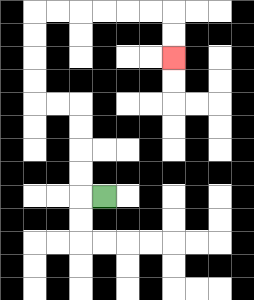{'start': '[4, 8]', 'end': '[7, 2]', 'path_directions': 'L,U,U,U,U,L,L,U,U,U,U,R,R,R,R,R,R,D,D', 'path_coordinates': '[[4, 8], [3, 8], [3, 7], [3, 6], [3, 5], [3, 4], [2, 4], [1, 4], [1, 3], [1, 2], [1, 1], [1, 0], [2, 0], [3, 0], [4, 0], [5, 0], [6, 0], [7, 0], [7, 1], [7, 2]]'}